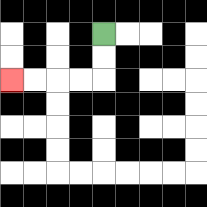{'start': '[4, 1]', 'end': '[0, 3]', 'path_directions': 'D,D,L,L,L,L', 'path_coordinates': '[[4, 1], [4, 2], [4, 3], [3, 3], [2, 3], [1, 3], [0, 3]]'}